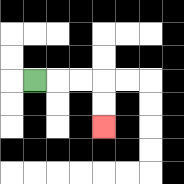{'start': '[1, 3]', 'end': '[4, 5]', 'path_directions': 'R,R,R,D,D', 'path_coordinates': '[[1, 3], [2, 3], [3, 3], [4, 3], [4, 4], [4, 5]]'}